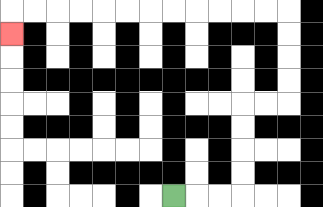{'start': '[7, 8]', 'end': '[0, 1]', 'path_directions': 'R,R,R,U,U,U,U,R,R,U,U,U,U,L,L,L,L,L,L,L,L,L,L,L,L,D', 'path_coordinates': '[[7, 8], [8, 8], [9, 8], [10, 8], [10, 7], [10, 6], [10, 5], [10, 4], [11, 4], [12, 4], [12, 3], [12, 2], [12, 1], [12, 0], [11, 0], [10, 0], [9, 0], [8, 0], [7, 0], [6, 0], [5, 0], [4, 0], [3, 0], [2, 0], [1, 0], [0, 0], [0, 1]]'}